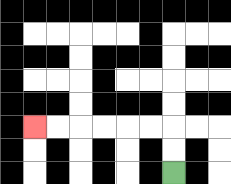{'start': '[7, 7]', 'end': '[1, 5]', 'path_directions': 'U,U,L,L,L,L,L,L', 'path_coordinates': '[[7, 7], [7, 6], [7, 5], [6, 5], [5, 5], [4, 5], [3, 5], [2, 5], [1, 5]]'}